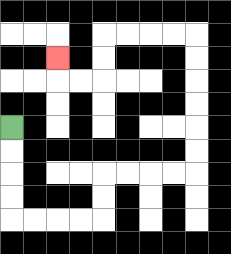{'start': '[0, 5]', 'end': '[2, 2]', 'path_directions': 'D,D,D,D,R,R,R,R,U,U,R,R,R,R,U,U,U,U,U,U,L,L,L,L,D,D,L,L,U', 'path_coordinates': '[[0, 5], [0, 6], [0, 7], [0, 8], [0, 9], [1, 9], [2, 9], [3, 9], [4, 9], [4, 8], [4, 7], [5, 7], [6, 7], [7, 7], [8, 7], [8, 6], [8, 5], [8, 4], [8, 3], [8, 2], [8, 1], [7, 1], [6, 1], [5, 1], [4, 1], [4, 2], [4, 3], [3, 3], [2, 3], [2, 2]]'}